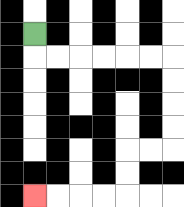{'start': '[1, 1]', 'end': '[1, 8]', 'path_directions': 'D,R,R,R,R,R,R,D,D,D,D,L,L,D,D,L,L,L,L', 'path_coordinates': '[[1, 1], [1, 2], [2, 2], [3, 2], [4, 2], [5, 2], [6, 2], [7, 2], [7, 3], [7, 4], [7, 5], [7, 6], [6, 6], [5, 6], [5, 7], [5, 8], [4, 8], [3, 8], [2, 8], [1, 8]]'}